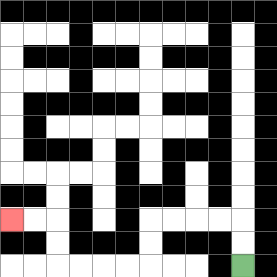{'start': '[10, 11]', 'end': '[0, 9]', 'path_directions': 'U,U,L,L,L,L,D,D,L,L,L,L,U,U,L,L', 'path_coordinates': '[[10, 11], [10, 10], [10, 9], [9, 9], [8, 9], [7, 9], [6, 9], [6, 10], [6, 11], [5, 11], [4, 11], [3, 11], [2, 11], [2, 10], [2, 9], [1, 9], [0, 9]]'}